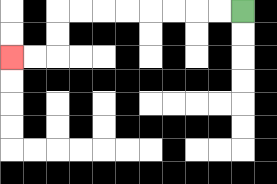{'start': '[10, 0]', 'end': '[0, 2]', 'path_directions': 'L,L,L,L,L,L,L,L,D,D,L,L', 'path_coordinates': '[[10, 0], [9, 0], [8, 0], [7, 0], [6, 0], [5, 0], [4, 0], [3, 0], [2, 0], [2, 1], [2, 2], [1, 2], [0, 2]]'}